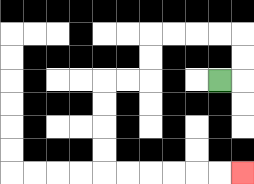{'start': '[9, 3]', 'end': '[10, 7]', 'path_directions': 'R,U,U,L,L,L,L,D,D,L,L,D,D,D,D,R,R,R,R,R,R', 'path_coordinates': '[[9, 3], [10, 3], [10, 2], [10, 1], [9, 1], [8, 1], [7, 1], [6, 1], [6, 2], [6, 3], [5, 3], [4, 3], [4, 4], [4, 5], [4, 6], [4, 7], [5, 7], [6, 7], [7, 7], [8, 7], [9, 7], [10, 7]]'}